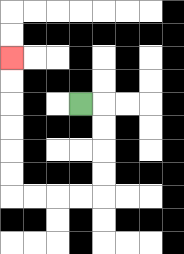{'start': '[3, 4]', 'end': '[0, 2]', 'path_directions': 'R,D,D,D,D,L,L,L,L,U,U,U,U,U,U', 'path_coordinates': '[[3, 4], [4, 4], [4, 5], [4, 6], [4, 7], [4, 8], [3, 8], [2, 8], [1, 8], [0, 8], [0, 7], [0, 6], [0, 5], [0, 4], [0, 3], [0, 2]]'}